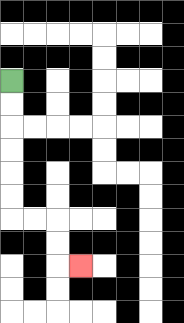{'start': '[0, 3]', 'end': '[3, 11]', 'path_directions': 'D,D,D,D,D,D,R,R,D,D,R', 'path_coordinates': '[[0, 3], [0, 4], [0, 5], [0, 6], [0, 7], [0, 8], [0, 9], [1, 9], [2, 9], [2, 10], [2, 11], [3, 11]]'}